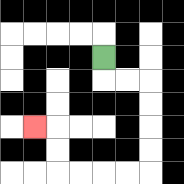{'start': '[4, 2]', 'end': '[1, 5]', 'path_directions': 'D,R,R,D,D,D,D,L,L,L,L,U,U,L', 'path_coordinates': '[[4, 2], [4, 3], [5, 3], [6, 3], [6, 4], [6, 5], [6, 6], [6, 7], [5, 7], [4, 7], [3, 7], [2, 7], [2, 6], [2, 5], [1, 5]]'}